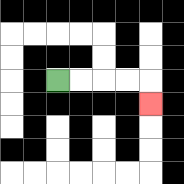{'start': '[2, 3]', 'end': '[6, 4]', 'path_directions': 'R,R,R,R,D', 'path_coordinates': '[[2, 3], [3, 3], [4, 3], [5, 3], [6, 3], [6, 4]]'}